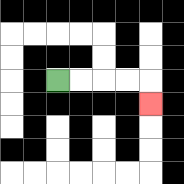{'start': '[2, 3]', 'end': '[6, 4]', 'path_directions': 'R,R,R,R,D', 'path_coordinates': '[[2, 3], [3, 3], [4, 3], [5, 3], [6, 3], [6, 4]]'}